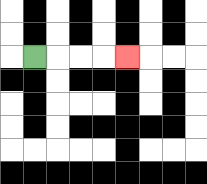{'start': '[1, 2]', 'end': '[5, 2]', 'path_directions': 'R,R,R,R', 'path_coordinates': '[[1, 2], [2, 2], [3, 2], [4, 2], [5, 2]]'}